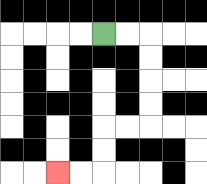{'start': '[4, 1]', 'end': '[2, 7]', 'path_directions': 'R,R,D,D,D,D,L,L,D,D,L,L', 'path_coordinates': '[[4, 1], [5, 1], [6, 1], [6, 2], [6, 3], [6, 4], [6, 5], [5, 5], [4, 5], [4, 6], [4, 7], [3, 7], [2, 7]]'}